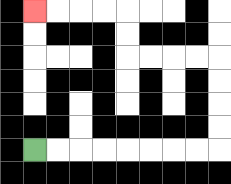{'start': '[1, 6]', 'end': '[1, 0]', 'path_directions': 'R,R,R,R,R,R,R,R,U,U,U,U,L,L,L,L,U,U,L,L,L,L', 'path_coordinates': '[[1, 6], [2, 6], [3, 6], [4, 6], [5, 6], [6, 6], [7, 6], [8, 6], [9, 6], [9, 5], [9, 4], [9, 3], [9, 2], [8, 2], [7, 2], [6, 2], [5, 2], [5, 1], [5, 0], [4, 0], [3, 0], [2, 0], [1, 0]]'}